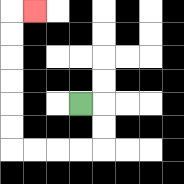{'start': '[3, 4]', 'end': '[1, 0]', 'path_directions': 'R,D,D,L,L,L,L,U,U,U,U,U,U,R', 'path_coordinates': '[[3, 4], [4, 4], [4, 5], [4, 6], [3, 6], [2, 6], [1, 6], [0, 6], [0, 5], [0, 4], [0, 3], [0, 2], [0, 1], [0, 0], [1, 0]]'}